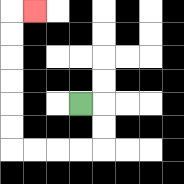{'start': '[3, 4]', 'end': '[1, 0]', 'path_directions': 'R,D,D,L,L,L,L,U,U,U,U,U,U,R', 'path_coordinates': '[[3, 4], [4, 4], [4, 5], [4, 6], [3, 6], [2, 6], [1, 6], [0, 6], [0, 5], [0, 4], [0, 3], [0, 2], [0, 1], [0, 0], [1, 0]]'}